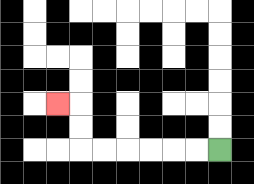{'start': '[9, 6]', 'end': '[2, 4]', 'path_directions': 'L,L,L,L,L,L,U,U,L', 'path_coordinates': '[[9, 6], [8, 6], [7, 6], [6, 6], [5, 6], [4, 6], [3, 6], [3, 5], [3, 4], [2, 4]]'}